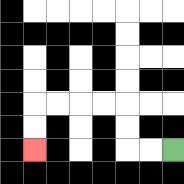{'start': '[7, 6]', 'end': '[1, 6]', 'path_directions': 'L,L,U,U,L,L,L,L,D,D', 'path_coordinates': '[[7, 6], [6, 6], [5, 6], [5, 5], [5, 4], [4, 4], [3, 4], [2, 4], [1, 4], [1, 5], [1, 6]]'}